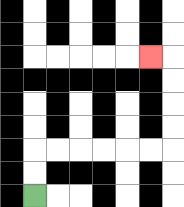{'start': '[1, 8]', 'end': '[6, 2]', 'path_directions': 'U,U,R,R,R,R,R,R,U,U,U,U,L', 'path_coordinates': '[[1, 8], [1, 7], [1, 6], [2, 6], [3, 6], [4, 6], [5, 6], [6, 6], [7, 6], [7, 5], [7, 4], [7, 3], [7, 2], [6, 2]]'}